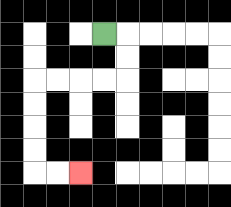{'start': '[4, 1]', 'end': '[3, 7]', 'path_directions': 'R,D,D,L,L,L,L,D,D,D,D,R,R', 'path_coordinates': '[[4, 1], [5, 1], [5, 2], [5, 3], [4, 3], [3, 3], [2, 3], [1, 3], [1, 4], [1, 5], [1, 6], [1, 7], [2, 7], [3, 7]]'}